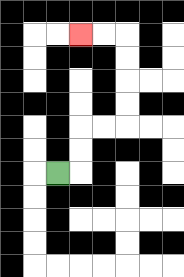{'start': '[2, 7]', 'end': '[3, 1]', 'path_directions': 'R,U,U,R,R,U,U,U,U,L,L', 'path_coordinates': '[[2, 7], [3, 7], [3, 6], [3, 5], [4, 5], [5, 5], [5, 4], [5, 3], [5, 2], [5, 1], [4, 1], [3, 1]]'}